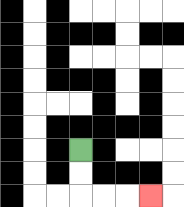{'start': '[3, 6]', 'end': '[6, 8]', 'path_directions': 'D,D,R,R,R', 'path_coordinates': '[[3, 6], [3, 7], [3, 8], [4, 8], [5, 8], [6, 8]]'}